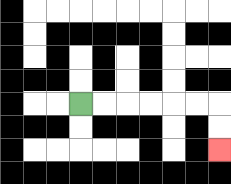{'start': '[3, 4]', 'end': '[9, 6]', 'path_directions': 'R,R,R,R,R,R,D,D', 'path_coordinates': '[[3, 4], [4, 4], [5, 4], [6, 4], [7, 4], [8, 4], [9, 4], [9, 5], [9, 6]]'}